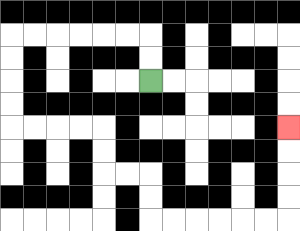{'start': '[6, 3]', 'end': '[12, 5]', 'path_directions': 'U,U,L,L,L,L,L,L,D,D,D,D,R,R,R,R,D,D,R,R,D,D,R,R,R,R,R,R,U,U,U,U', 'path_coordinates': '[[6, 3], [6, 2], [6, 1], [5, 1], [4, 1], [3, 1], [2, 1], [1, 1], [0, 1], [0, 2], [0, 3], [0, 4], [0, 5], [1, 5], [2, 5], [3, 5], [4, 5], [4, 6], [4, 7], [5, 7], [6, 7], [6, 8], [6, 9], [7, 9], [8, 9], [9, 9], [10, 9], [11, 9], [12, 9], [12, 8], [12, 7], [12, 6], [12, 5]]'}